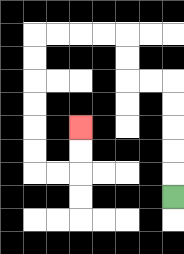{'start': '[7, 8]', 'end': '[3, 5]', 'path_directions': 'U,U,U,U,U,L,L,U,U,L,L,L,L,D,D,D,D,D,D,R,R,U,U', 'path_coordinates': '[[7, 8], [7, 7], [7, 6], [7, 5], [7, 4], [7, 3], [6, 3], [5, 3], [5, 2], [5, 1], [4, 1], [3, 1], [2, 1], [1, 1], [1, 2], [1, 3], [1, 4], [1, 5], [1, 6], [1, 7], [2, 7], [3, 7], [3, 6], [3, 5]]'}